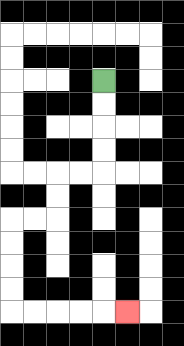{'start': '[4, 3]', 'end': '[5, 13]', 'path_directions': 'D,D,D,D,L,L,D,D,L,L,D,D,D,D,R,R,R,R,R', 'path_coordinates': '[[4, 3], [4, 4], [4, 5], [4, 6], [4, 7], [3, 7], [2, 7], [2, 8], [2, 9], [1, 9], [0, 9], [0, 10], [0, 11], [0, 12], [0, 13], [1, 13], [2, 13], [3, 13], [4, 13], [5, 13]]'}